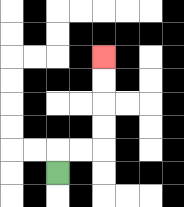{'start': '[2, 7]', 'end': '[4, 2]', 'path_directions': 'U,R,R,U,U,U,U', 'path_coordinates': '[[2, 7], [2, 6], [3, 6], [4, 6], [4, 5], [4, 4], [4, 3], [4, 2]]'}